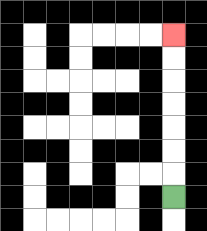{'start': '[7, 8]', 'end': '[7, 1]', 'path_directions': 'U,U,U,U,U,U,U', 'path_coordinates': '[[7, 8], [7, 7], [7, 6], [7, 5], [7, 4], [7, 3], [7, 2], [7, 1]]'}